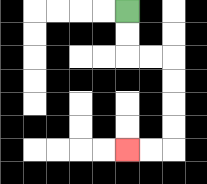{'start': '[5, 0]', 'end': '[5, 6]', 'path_directions': 'D,D,R,R,D,D,D,D,L,L', 'path_coordinates': '[[5, 0], [5, 1], [5, 2], [6, 2], [7, 2], [7, 3], [7, 4], [7, 5], [7, 6], [6, 6], [5, 6]]'}